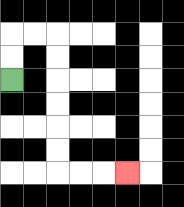{'start': '[0, 3]', 'end': '[5, 7]', 'path_directions': 'U,U,R,R,D,D,D,D,D,D,R,R,R', 'path_coordinates': '[[0, 3], [0, 2], [0, 1], [1, 1], [2, 1], [2, 2], [2, 3], [2, 4], [2, 5], [2, 6], [2, 7], [3, 7], [4, 7], [5, 7]]'}